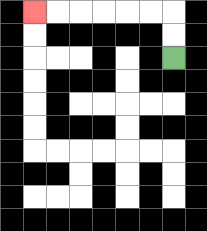{'start': '[7, 2]', 'end': '[1, 0]', 'path_directions': 'U,U,L,L,L,L,L,L', 'path_coordinates': '[[7, 2], [7, 1], [7, 0], [6, 0], [5, 0], [4, 0], [3, 0], [2, 0], [1, 0]]'}